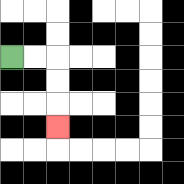{'start': '[0, 2]', 'end': '[2, 5]', 'path_directions': 'R,R,D,D,D', 'path_coordinates': '[[0, 2], [1, 2], [2, 2], [2, 3], [2, 4], [2, 5]]'}